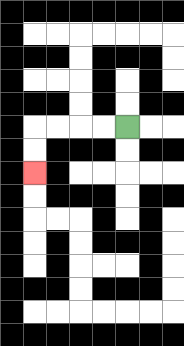{'start': '[5, 5]', 'end': '[1, 7]', 'path_directions': 'L,L,L,L,D,D', 'path_coordinates': '[[5, 5], [4, 5], [3, 5], [2, 5], [1, 5], [1, 6], [1, 7]]'}